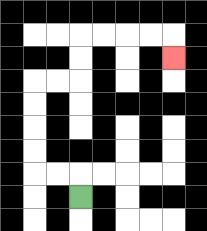{'start': '[3, 8]', 'end': '[7, 2]', 'path_directions': 'U,L,L,U,U,U,U,R,R,U,U,R,R,R,R,D', 'path_coordinates': '[[3, 8], [3, 7], [2, 7], [1, 7], [1, 6], [1, 5], [1, 4], [1, 3], [2, 3], [3, 3], [3, 2], [3, 1], [4, 1], [5, 1], [6, 1], [7, 1], [7, 2]]'}